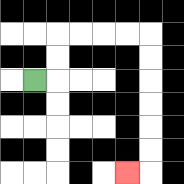{'start': '[1, 3]', 'end': '[5, 7]', 'path_directions': 'R,U,U,R,R,R,R,D,D,D,D,D,D,L', 'path_coordinates': '[[1, 3], [2, 3], [2, 2], [2, 1], [3, 1], [4, 1], [5, 1], [6, 1], [6, 2], [6, 3], [6, 4], [6, 5], [6, 6], [6, 7], [5, 7]]'}